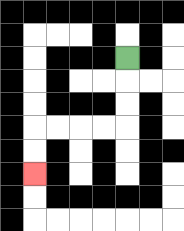{'start': '[5, 2]', 'end': '[1, 7]', 'path_directions': 'D,D,D,L,L,L,L,D,D', 'path_coordinates': '[[5, 2], [5, 3], [5, 4], [5, 5], [4, 5], [3, 5], [2, 5], [1, 5], [1, 6], [1, 7]]'}